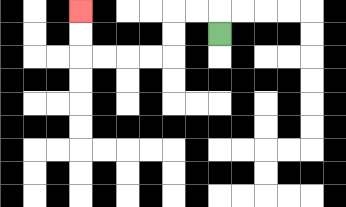{'start': '[9, 1]', 'end': '[3, 0]', 'path_directions': 'U,L,L,D,D,L,L,L,L,U,U', 'path_coordinates': '[[9, 1], [9, 0], [8, 0], [7, 0], [7, 1], [7, 2], [6, 2], [5, 2], [4, 2], [3, 2], [3, 1], [3, 0]]'}